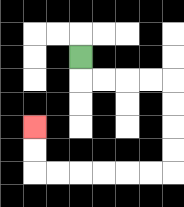{'start': '[3, 2]', 'end': '[1, 5]', 'path_directions': 'D,R,R,R,R,D,D,D,D,L,L,L,L,L,L,U,U', 'path_coordinates': '[[3, 2], [3, 3], [4, 3], [5, 3], [6, 3], [7, 3], [7, 4], [7, 5], [7, 6], [7, 7], [6, 7], [5, 7], [4, 7], [3, 7], [2, 7], [1, 7], [1, 6], [1, 5]]'}